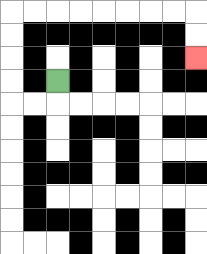{'start': '[2, 3]', 'end': '[8, 2]', 'path_directions': 'D,L,L,U,U,U,U,R,R,R,R,R,R,R,R,D,D', 'path_coordinates': '[[2, 3], [2, 4], [1, 4], [0, 4], [0, 3], [0, 2], [0, 1], [0, 0], [1, 0], [2, 0], [3, 0], [4, 0], [5, 0], [6, 0], [7, 0], [8, 0], [8, 1], [8, 2]]'}